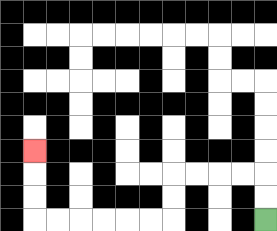{'start': '[11, 9]', 'end': '[1, 6]', 'path_directions': 'U,U,L,L,L,L,D,D,L,L,L,L,L,L,U,U,U', 'path_coordinates': '[[11, 9], [11, 8], [11, 7], [10, 7], [9, 7], [8, 7], [7, 7], [7, 8], [7, 9], [6, 9], [5, 9], [4, 9], [3, 9], [2, 9], [1, 9], [1, 8], [1, 7], [1, 6]]'}